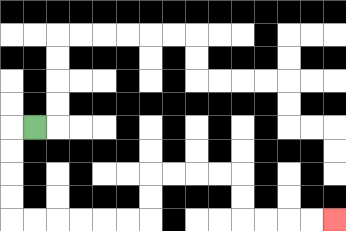{'start': '[1, 5]', 'end': '[14, 9]', 'path_directions': 'L,D,D,D,D,R,R,R,R,R,R,U,U,R,R,R,R,D,D,R,R,R,R', 'path_coordinates': '[[1, 5], [0, 5], [0, 6], [0, 7], [0, 8], [0, 9], [1, 9], [2, 9], [3, 9], [4, 9], [5, 9], [6, 9], [6, 8], [6, 7], [7, 7], [8, 7], [9, 7], [10, 7], [10, 8], [10, 9], [11, 9], [12, 9], [13, 9], [14, 9]]'}